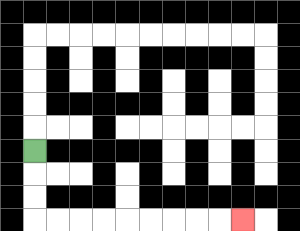{'start': '[1, 6]', 'end': '[10, 9]', 'path_directions': 'D,D,D,R,R,R,R,R,R,R,R,R', 'path_coordinates': '[[1, 6], [1, 7], [1, 8], [1, 9], [2, 9], [3, 9], [4, 9], [5, 9], [6, 9], [7, 9], [8, 9], [9, 9], [10, 9]]'}